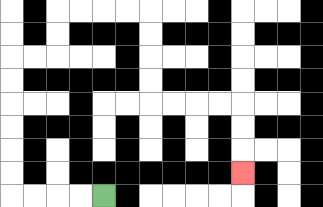{'start': '[4, 8]', 'end': '[10, 7]', 'path_directions': 'L,L,L,L,U,U,U,U,U,U,R,R,U,U,R,R,R,R,D,D,D,D,R,R,R,R,D,D,D', 'path_coordinates': '[[4, 8], [3, 8], [2, 8], [1, 8], [0, 8], [0, 7], [0, 6], [0, 5], [0, 4], [0, 3], [0, 2], [1, 2], [2, 2], [2, 1], [2, 0], [3, 0], [4, 0], [5, 0], [6, 0], [6, 1], [6, 2], [6, 3], [6, 4], [7, 4], [8, 4], [9, 4], [10, 4], [10, 5], [10, 6], [10, 7]]'}